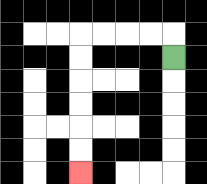{'start': '[7, 2]', 'end': '[3, 7]', 'path_directions': 'U,L,L,L,L,D,D,D,D,D,D', 'path_coordinates': '[[7, 2], [7, 1], [6, 1], [5, 1], [4, 1], [3, 1], [3, 2], [3, 3], [3, 4], [3, 5], [3, 6], [3, 7]]'}